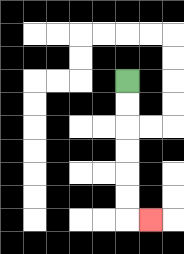{'start': '[5, 3]', 'end': '[6, 9]', 'path_directions': 'D,D,D,D,D,D,R', 'path_coordinates': '[[5, 3], [5, 4], [5, 5], [5, 6], [5, 7], [5, 8], [5, 9], [6, 9]]'}